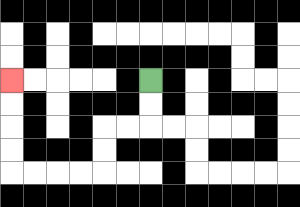{'start': '[6, 3]', 'end': '[0, 3]', 'path_directions': 'D,D,L,L,D,D,L,L,L,L,U,U,U,U', 'path_coordinates': '[[6, 3], [6, 4], [6, 5], [5, 5], [4, 5], [4, 6], [4, 7], [3, 7], [2, 7], [1, 7], [0, 7], [0, 6], [0, 5], [0, 4], [0, 3]]'}